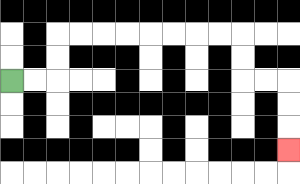{'start': '[0, 3]', 'end': '[12, 6]', 'path_directions': 'R,R,U,U,R,R,R,R,R,R,R,R,D,D,R,R,D,D,D', 'path_coordinates': '[[0, 3], [1, 3], [2, 3], [2, 2], [2, 1], [3, 1], [4, 1], [5, 1], [6, 1], [7, 1], [8, 1], [9, 1], [10, 1], [10, 2], [10, 3], [11, 3], [12, 3], [12, 4], [12, 5], [12, 6]]'}